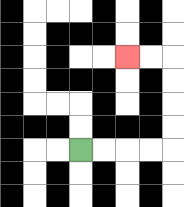{'start': '[3, 6]', 'end': '[5, 2]', 'path_directions': 'R,R,R,R,U,U,U,U,L,L', 'path_coordinates': '[[3, 6], [4, 6], [5, 6], [6, 6], [7, 6], [7, 5], [7, 4], [7, 3], [7, 2], [6, 2], [5, 2]]'}